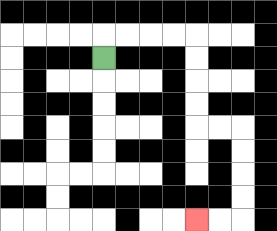{'start': '[4, 2]', 'end': '[8, 9]', 'path_directions': 'U,R,R,R,R,D,D,D,D,R,R,D,D,D,D,L,L', 'path_coordinates': '[[4, 2], [4, 1], [5, 1], [6, 1], [7, 1], [8, 1], [8, 2], [8, 3], [8, 4], [8, 5], [9, 5], [10, 5], [10, 6], [10, 7], [10, 8], [10, 9], [9, 9], [8, 9]]'}